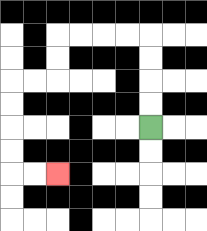{'start': '[6, 5]', 'end': '[2, 7]', 'path_directions': 'U,U,U,U,L,L,L,L,D,D,L,L,D,D,D,D,R,R', 'path_coordinates': '[[6, 5], [6, 4], [6, 3], [6, 2], [6, 1], [5, 1], [4, 1], [3, 1], [2, 1], [2, 2], [2, 3], [1, 3], [0, 3], [0, 4], [0, 5], [0, 6], [0, 7], [1, 7], [2, 7]]'}